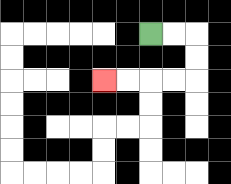{'start': '[6, 1]', 'end': '[4, 3]', 'path_directions': 'R,R,D,D,L,L,L,L', 'path_coordinates': '[[6, 1], [7, 1], [8, 1], [8, 2], [8, 3], [7, 3], [6, 3], [5, 3], [4, 3]]'}